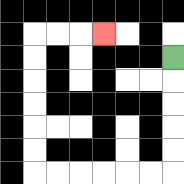{'start': '[7, 2]', 'end': '[4, 1]', 'path_directions': 'D,D,D,D,D,L,L,L,L,L,L,U,U,U,U,U,U,R,R,R', 'path_coordinates': '[[7, 2], [7, 3], [7, 4], [7, 5], [7, 6], [7, 7], [6, 7], [5, 7], [4, 7], [3, 7], [2, 7], [1, 7], [1, 6], [1, 5], [1, 4], [1, 3], [1, 2], [1, 1], [2, 1], [3, 1], [4, 1]]'}